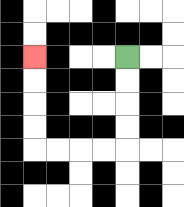{'start': '[5, 2]', 'end': '[1, 2]', 'path_directions': 'D,D,D,D,L,L,L,L,U,U,U,U', 'path_coordinates': '[[5, 2], [5, 3], [5, 4], [5, 5], [5, 6], [4, 6], [3, 6], [2, 6], [1, 6], [1, 5], [1, 4], [1, 3], [1, 2]]'}